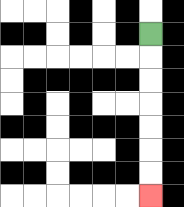{'start': '[6, 1]', 'end': '[6, 8]', 'path_directions': 'D,D,D,D,D,D,D', 'path_coordinates': '[[6, 1], [6, 2], [6, 3], [6, 4], [6, 5], [6, 6], [6, 7], [6, 8]]'}